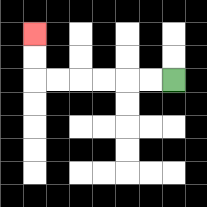{'start': '[7, 3]', 'end': '[1, 1]', 'path_directions': 'L,L,L,L,L,L,U,U', 'path_coordinates': '[[7, 3], [6, 3], [5, 3], [4, 3], [3, 3], [2, 3], [1, 3], [1, 2], [1, 1]]'}